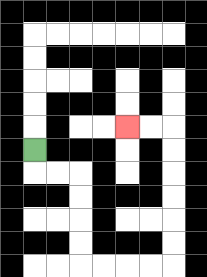{'start': '[1, 6]', 'end': '[5, 5]', 'path_directions': 'D,R,R,D,D,D,D,R,R,R,R,U,U,U,U,U,U,L,L', 'path_coordinates': '[[1, 6], [1, 7], [2, 7], [3, 7], [3, 8], [3, 9], [3, 10], [3, 11], [4, 11], [5, 11], [6, 11], [7, 11], [7, 10], [7, 9], [7, 8], [7, 7], [7, 6], [7, 5], [6, 5], [5, 5]]'}